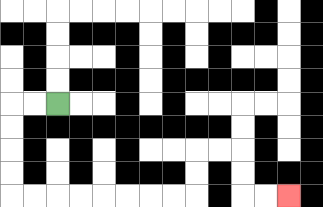{'start': '[2, 4]', 'end': '[12, 8]', 'path_directions': 'L,L,D,D,D,D,R,R,R,R,R,R,R,R,U,U,R,R,D,D,R,R', 'path_coordinates': '[[2, 4], [1, 4], [0, 4], [0, 5], [0, 6], [0, 7], [0, 8], [1, 8], [2, 8], [3, 8], [4, 8], [5, 8], [6, 8], [7, 8], [8, 8], [8, 7], [8, 6], [9, 6], [10, 6], [10, 7], [10, 8], [11, 8], [12, 8]]'}